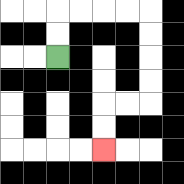{'start': '[2, 2]', 'end': '[4, 6]', 'path_directions': 'U,U,R,R,R,R,D,D,D,D,L,L,D,D', 'path_coordinates': '[[2, 2], [2, 1], [2, 0], [3, 0], [4, 0], [5, 0], [6, 0], [6, 1], [6, 2], [6, 3], [6, 4], [5, 4], [4, 4], [4, 5], [4, 6]]'}